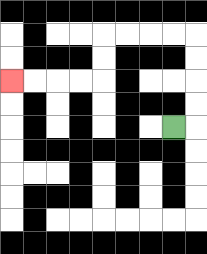{'start': '[7, 5]', 'end': '[0, 3]', 'path_directions': 'R,U,U,U,U,L,L,L,L,D,D,L,L,L,L', 'path_coordinates': '[[7, 5], [8, 5], [8, 4], [8, 3], [8, 2], [8, 1], [7, 1], [6, 1], [5, 1], [4, 1], [4, 2], [4, 3], [3, 3], [2, 3], [1, 3], [0, 3]]'}